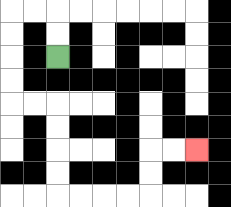{'start': '[2, 2]', 'end': '[8, 6]', 'path_directions': 'U,U,L,L,D,D,D,D,R,R,D,D,D,D,R,R,R,R,U,U,R,R', 'path_coordinates': '[[2, 2], [2, 1], [2, 0], [1, 0], [0, 0], [0, 1], [0, 2], [0, 3], [0, 4], [1, 4], [2, 4], [2, 5], [2, 6], [2, 7], [2, 8], [3, 8], [4, 8], [5, 8], [6, 8], [6, 7], [6, 6], [7, 6], [8, 6]]'}